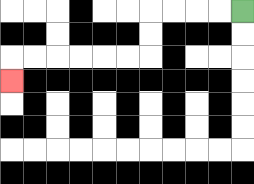{'start': '[10, 0]', 'end': '[0, 3]', 'path_directions': 'L,L,L,L,D,D,L,L,L,L,L,L,D', 'path_coordinates': '[[10, 0], [9, 0], [8, 0], [7, 0], [6, 0], [6, 1], [6, 2], [5, 2], [4, 2], [3, 2], [2, 2], [1, 2], [0, 2], [0, 3]]'}